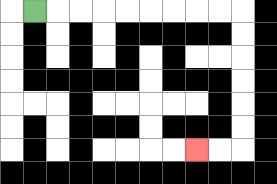{'start': '[1, 0]', 'end': '[8, 6]', 'path_directions': 'R,R,R,R,R,R,R,R,R,D,D,D,D,D,D,L,L', 'path_coordinates': '[[1, 0], [2, 0], [3, 0], [4, 0], [5, 0], [6, 0], [7, 0], [8, 0], [9, 0], [10, 0], [10, 1], [10, 2], [10, 3], [10, 4], [10, 5], [10, 6], [9, 6], [8, 6]]'}